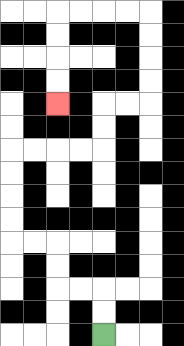{'start': '[4, 14]', 'end': '[2, 4]', 'path_directions': 'U,U,L,L,U,U,L,L,U,U,U,U,R,R,R,R,U,U,R,R,U,U,U,U,L,L,L,L,D,D,D,D', 'path_coordinates': '[[4, 14], [4, 13], [4, 12], [3, 12], [2, 12], [2, 11], [2, 10], [1, 10], [0, 10], [0, 9], [0, 8], [0, 7], [0, 6], [1, 6], [2, 6], [3, 6], [4, 6], [4, 5], [4, 4], [5, 4], [6, 4], [6, 3], [6, 2], [6, 1], [6, 0], [5, 0], [4, 0], [3, 0], [2, 0], [2, 1], [2, 2], [2, 3], [2, 4]]'}